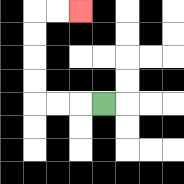{'start': '[4, 4]', 'end': '[3, 0]', 'path_directions': 'L,L,L,U,U,U,U,R,R', 'path_coordinates': '[[4, 4], [3, 4], [2, 4], [1, 4], [1, 3], [1, 2], [1, 1], [1, 0], [2, 0], [3, 0]]'}